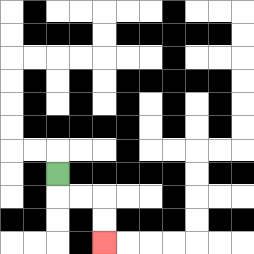{'start': '[2, 7]', 'end': '[4, 10]', 'path_directions': 'D,R,R,D,D', 'path_coordinates': '[[2, 7], [2, 8], [3, 8], [4, 8], [4, 9], [4, 10]]'}